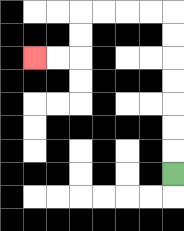{'start': '[7, 7]', 'end': '[1, 2]', 'path_directions': 'U,U,U,U,U,U,U,L,L,L,L,D,D,L,L', 'path_coordinates': '[[7, 7], [7, 6], [7, 5], [7, 4], [7, 3], [7, 2], [7, 1], [7, 0], [6, 0], [5, 0], [4, 0], [3, 0], [3, 1], [3, 2], [2, 2], [1, 2]]'}